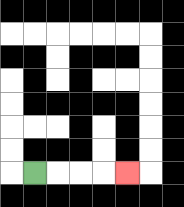{'start': '[1, 7]', 'end': '[5, 7]', 'path_directions': 'R,R,R,R', 'path_coordinates': '[[1, 7], [2, 7], [3, 7], [4, 7], [5, 7]]'}